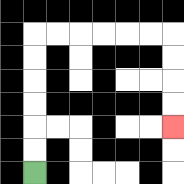{'start': '[1, 7]', 'end': '[7, 5]', 'path_directions': 'U,U,U,U,U,U,R,R,R,R,R,R,D,D,D,D', 'path_coordinates': '[[1, 7], [1, 6], [1, 5], [1, 4], [1, 3], [1, 2], [1, 1], [2, 1], [3, 1], [4, 1], [5, 1], [6, 1], [7, 1], [7, 2], [7, 3], [7, 4], [7, 5]]'}